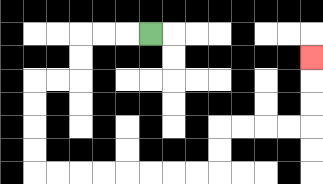{'start': '[6, 1]', 'end': '[13, 2]', 'path_directions': 'L,L,L,D,D,L,L,D,D,D,D,R,R,R,R,R,R,R,R,U,U,R,R,R,R,U,U,U', 'path_coordinates': '[[6, 1], [5, 1], [4, 1], [3, 1], [3, 2], [3, 3], [2, 3], [1, 3], [1, 4], [1, 5], [1, 6], [1, 7], [2, 7], [3, 7], [4, 7], [5, 7], [6, 7], [7, 7], [8, 7], [9, 7], [9, 6], [9, 5], [10, 5], [11, 5], [12, 5], [13, 5], [13, 4], [13, 3], [13, 2]]'}